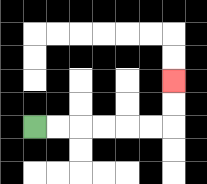{'start': '[1, 5]', 'end': '[7, 3]', 'path_directions': 'R,R,R,R,R,R,U,U', 'path_coordinates': '[[1, 5], [2, 5], [3, 5], [4, 5], [5, 5], [6, 5], [7, 5], [7, 4], [7, 3]]'}